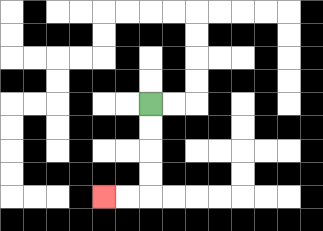{'start': '[6, 4]', 'end': '[4, 8]', 'path_directions': 'D,D,D,D,L,L', 'path_coordinates': '[[6, 4], [6, 5], [6, 6], [6, 7], [6, 8], [5, 8], [4, 8]]'}